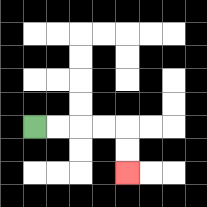{'start': '[1, 5]', 'end': '[5, 7]', 'path_directions': 'R,R,R,R,D,D', 'path_coordinates': '[[1, 5], [2, 5], [3, 5], [4, 5], [5, 5], [5, 6], [5, 7]]'}